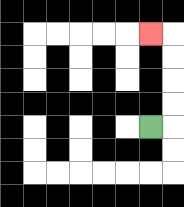{'start': '[6, 5]', 'end': '[6, 1]', 'path_directions': 'R,U,U,U,U,L', 'path_coordinates': '[[6, 5], [7, 5], [7, 4], [7, 3], [7, 2], [7, 1], [6, 1]]'}